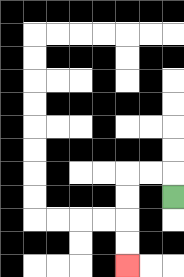{'start': '[7, 8]', 'end': '[5, 11]', 'path_directions': 'U,L,L,D,D,D,D', 'path_coordinates': '[[7, 8], [7, 7], [6, 7], [5, 7], [5, 8], [5, 9], [5, 10], [5, 11]]'}